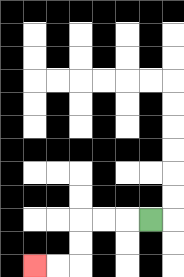{'start': '[6, 9]', 'end': '[1, 11]', 'path_directions': 'L,L,L,D,D,L,L', 'path_coordinates': '[[6, 9], [5, 9], [4, 9], [3, 9], [3, 10], [3, 11], [2, 11], [1, 11]]'}